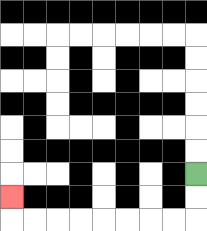{'start': '[8, 7]', 'end': '[0, 8]', 'path_directions': 'D,D,L,L,L,L,L,L,L,L,U', 'path_coordinates': '[[8, 7], [8, 8], [8, 9], [7, 9], [6, 9], [5, 9], [4, 9], [3, 9], [2, 9], [1, 9], [0, 9], [0, 8]]'}